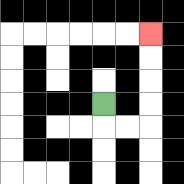{'start': '[4, 4]', 'end': '[6, 1]', 'path_directions': 'D,R,R,U,U,U,U', 'path_coordinates': '[[4, 4], [4, 5], [5, 5], [6, 5], [6, 4], [6, 3], [6, 2], [6, 1]]'}